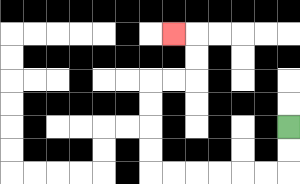{'start': '[12, 5]', 'end': '[7, 1]', 'path_directions': 'D,D,L,L,L,L,L,L,U,U,U,U,R,R,U,U,L', 'path_coordinates': '[[12, 5], [12, 6], [12, 7], [11, 7], [10, 7], [9, 7], [8, 7], [7, 7], [6, 7], [6, 6], [6, 5], [6, 4], [6, 3], [7, 3], [8, 3], [8, 2], [8, 1], [7, 1]]'}